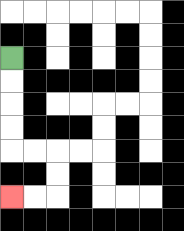{'start': '[0, 2]', 'end': '[0, 8]', 'path_directions': 'D,D,D,D,R,R,D,D,L,L', 'path_coordinates': '[[0, 2], [0, 3], [0, 4], [0, 5], [0, 6], [1, 6], [2, 6], [2, 7], [2, 8], [1, 8], [0, 8]]'}